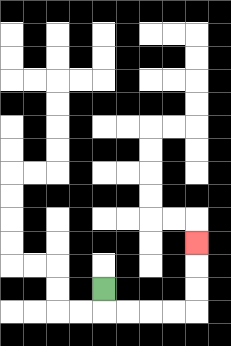{'start': '[4, 12]', 'end': '[8, 10]', 'path_directions': 'D,R,R,R,R,U,U,U', 'path_coordinates': '[[4, 12], [4, 13], [5, 13], [6, 13], [7, 13], [8, 13], [8, 12], [8, 11], [8, 10]]'}